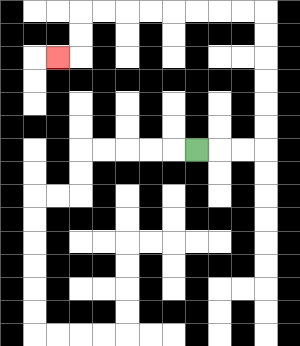{'start': '[8, 6]', 'end': '[2, 2]', 'path_directions': 'R,R,R,U,U,U,U,U,U,L,L,L,L,L,L,L,L,D,D,L', 'path_coordinates': '[[8, 6], [9, 6], [10, 6], [11, 6], [11, 5], [11, 4], [11, 3], [11, 2], [11, 1], [11, 0], [10, 0], [9, 0], [8, 0], [7, 0], [6, 0], [5, 0], [4, 0], [3, 0], [3, 1], [3, 2], [2, 2]]'}